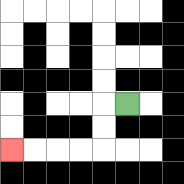{'start': '[5, 4]', 'end': '[0, 6]', 'path_directions': 'L,D,D,L,L,L,L', 'path_coordinates': '[[5, 4], [4, 4], [4, 5], [4, 6], [3, 6], [2, 6], [1, 6], [0, 6]]'}